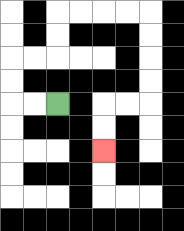{'start': '[2, 4]', 'end': '[4, 6]', 'path_directions': 'L,L,U,U,R,R,U,U,R,R,R,R,D,D,D,D,L,L,D,D', 'path_coordinates': '[[2, 4], [1, 4], [0, 4], [0, 3], [0, 2], [1, 2], [2, 2], [2, 1], [2, 0], [3, 0], [4, 0], [5, 0], [6, 0], [6, 1], [6, 2], [6, 3], [6, 4], [5, 4], [4, 4], [4, 5], [4, 6]]'}